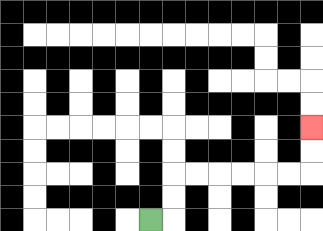{'start': '[6, 9]', 'end': '[13, 5]', 'path_directions': 'R,U,U,R,R,R,R,R,R,U,U', 'path_coordinates': '[[6, 9], [7, 9], [7, 8], [7, 7], [8, 7], [9, 7], [10, 7], [11, 7], [12, 7], [13, 7], [13, 6], [13, 5]]'}